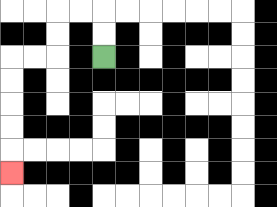{'start': '[4, 2]', 'end': '[0, 7]', 'path_directions': 'U,U,L,L,D,D,L,L,D,D,D,D,D', 'path_coordinates': '[[4, 2], [4, 1], [4, 0], [3, 0], [2, 0], [2, 1], [2, 2], [1, 2], [0, 2], [0, 3], [0, 4], [0, 5], [0, 6], [0, 7]]'}